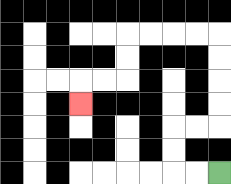{'start': '[9, 7]', 'end': '[3, 4]', 'path_directions': 'L,L,U,U,R,R,U,U,U,U,L,L,L,L,D,D,L,L,D', 'path_coordinates': '[[9, 7], [8, 7], [7, 7], [7, 6], [7, 5], [8, 5], [9, 5], [9, 4], [9, 3], [9, 2], [9, 1], [8, 1], [7, 1], [6, 1], [5, 1], [5, 2], [5, 3], [4, 3], [3, 3], [3, 4]]'}